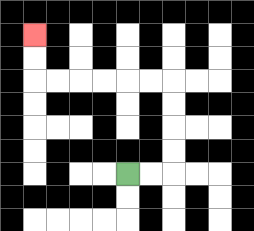{'start': '[5, 7]', 'end': '[1, 1]', 'path_directions': 'R,R,U,U,U,U,L,L,L,L,L,L,U,U', 'path_coordinates': '[[5, 7], [6, 7], [7, 7], [7, 6], [7, 5], [7, 4], [7, 3], [6, 3], [5, 3], [4, 3], [3, 3], [2, 3], [1, 3], [1, 2], [1, 1]]'}